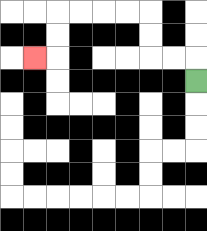{'start': '[8, 3]', 'end': '[1, 2]', 'path_directions': 'U,L,L,U,U,L,L,L,L,D,D,L', 'path_coordinates': '[[8, 3], [8, 2], [7, 2], [6, 2], [6, 1], [6, 0], [5, 0], [4, 0], [3, 0], [2, 0], [2, 1], [2, 2], [1, 2]]'}